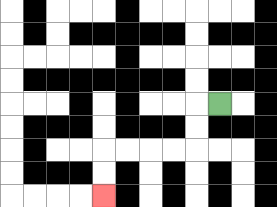{'start': '[9, 4]', 'end': '[4, 8]', 'path_directions': 'L,D,D,L,L,L,L,D,D', 'path_coordinates': '[[9, 4], [8, 4], [8, 5], [8, 6], [7, 6], [6, 6], [5, 6], [4, 6], [4, 7], [4, 8]]'}